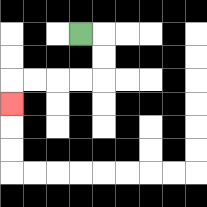{'start': '[3, 1]', 'end': '[0, 4]', 'path_directions': 'R,D,D,L,L,L,L,D', 'path_coordinates': '[[3, 1], [4, 1], [4, 2], [4, 3], [3, 3], [2, 3], [1, 3], [0, 3], [0, 4]]'}